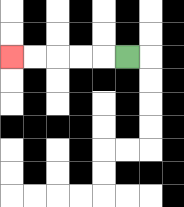{'start': '[5, 2]', 'end': '[0, 2]', 'path_directions': 'L,L,L,L,L', 'path_coordinates': '[[5, 2], [4, 2], [3, 2], [2, 2], [1, 2], [0, 2]]'}